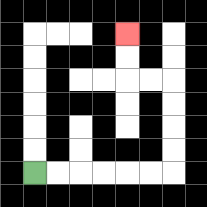{'start': '[1, 7]', 'end': '[5, 1]', 'path_directions': 'R,R,R,R,R,R,U,U,U,U,L,L,U,U', 'path_coordinates': '[[1, 7], [2, 7], [3, 7], [4, 7], [5, 7], [6, 7], [7, 7], [7, 6], [7, 5], [7, 4], [7, 3], [6, 3], [5, 3], [5, 2], [5, 1]]'}